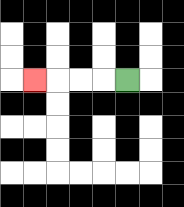{'start': '[5, 3]', 'end': '[1, 3]', 'path_directions': 'L,L,L,L', 'path_coordinates': '[[5, 3], [4, 3], [3, 3], [2, 3], [1, 3]]'}